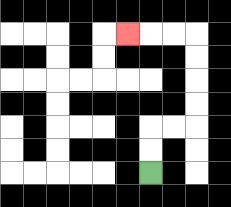{'start': '[6, 7]', 'end': '[5, 1]', 'path_directions': 'U,U,R,R,U,U,U,U,L,L,L', 'path_coordinates': '[[6, 7], [6, 6], [6, 5], [7, 5], [8, 5], [8, 4], [8, 3], [8, 2], [8, 1], [7, 1], [6, 1], [5, 1]]'}